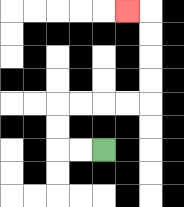{'start': '[4, 6]', 'end': '[5, 0]', 'path_directions': 'L,L,U,U,R,R,R,R,U,U,U,U,L', 'path_coordinates': '[[4, 6], [3, 6], [2, 6], [2, 5], [2, 4], [3, 4], [4, 4], [5, 4], [6, 4], [6, 3], [6, 2], [6, 1], [6, 0], [5, 0]]'}